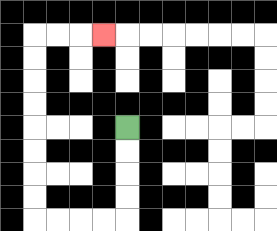{'start': '[5, 5]', 'end': '[4, 1]', 'path_directions': 'D,D,D,D,L,L,L,L,U,U,U,U,U,U,U,U,R,R,R', 'path_coordinates': '[[5, 5], [5, 6], [5, 7], [5, 8], [5, 9], [4, 9], [3, 9], [2, 9], [1, 9], [1, 8], [1, 7], [1, 6], [1, 5], [1, 4], [1, 3], [1, 2], [1, 1], [2, 1], [3, 1], [4, 1]]'}